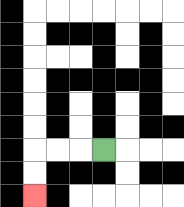{'start': '[4, 6]', 'end': '[1, 8]', 'path_directions': 'L,L,L,D,D', 'path_coordinates': '[[4, 6], [3, 6], [2, 6], [1, 6], [1, 7], [1, 8]]'}